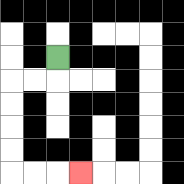{'start': '[2, 2]', 'end': '[3, 7]', 'path_directions': 'D,L,L,D,D,D,D,R,R,R', 'path_coordinates': '[[2, 2], [2, 3], [1, 3], [0, 3], [0, 4], [0, 5], [0, 6], [0, 7], [1, 7], [2, 7], [3, 7]]'}